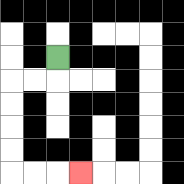{'start': '[2, 2]', 'end': '[3, 7]', 'path_directions': 'D,L,L,D,D,D,D,R,R,R', 'path_coordinates': '[[2, 2], [2, 3], [1, 3], [0, 3], [0, 4], [0, 5], [0, 6], [0, 7], [1, 7], [2, 7], [3, 7]]'}